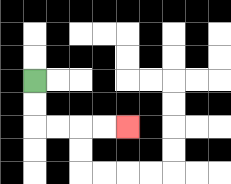{'start': '[1, 3]', 'end': '[5, 5]', 'path_directions': 'D,D,R,R,R,R', 'path_coordinates': '[[1, 3], [1, 4], [1, 5], [2, 5], [3, 5], [4, 5], [5, 5]]'}